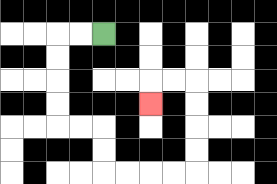{'start': '[4, 1]', 'end': '[6, 4]', 'path_directions': 'L,L,D,D,D,D,R,R,D,D,R,R,R,R,U,U,U,U,L,L,D', 'path_coordinates': '[[4, 1], [3, 1], [2, 1], [2, 2], [2, 3], [2, 4], [2, 5], [3, 5], [4, 5], [4, 6], [4, 7], [5, 7], [6, 7], [7, 7], [8, 7], [8, 6], [8, 5], [8, 4], [8, 3], [7, 3], [6, 3], [6, 4]]'}